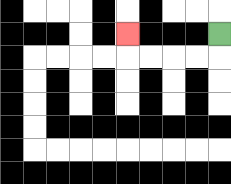{'start': '[9, 1]', 'end': '[5, 1]', 'path_directions': 'D,L,L,L,L,U', 'path_coordinates': '[[9, 1], [9, 2], [8, 2], [7, 2], [6, 2], [5, 2], [5, 1]]'}